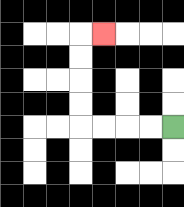{'start': '[7, 5]', 'end': '[4, 1]', 'path_directions': 'L,L,L,L,U,U,U,U,R', 'path_coordinates': '[[7, 5], [6, 5], [5, 5], [4, 5], [3, 5], [3, 4], [3, 3], [3, 2], [3, 1], [4, 1]]'}